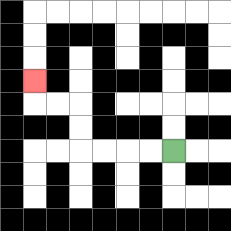{'start': '[7, 6]', 'end': '[1, 3]', 'path_directions': 'L,L,L,L,U,U,L,L,U', 'path_coordinates': '[[7, 6], [6, 6], [5, 6], [4, 6], [3, 6], [3, 5], [3, 4], [2, 4], [1, 4], [1, 3]]'}